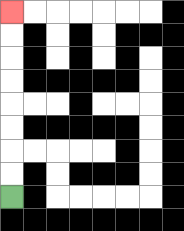{'start': '[0, 8]', 'end': '[0, 0]', 'path_directions': 'U,U,U,U,U,U,U,U', 'path_coordinates': '[[0, 8], [0, 7], [0, 6], [0, 5], [0, 4], [0, 3], [0, 2], [0, 1], [0, 0]]'}